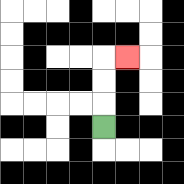{'start': '[4, 5]', 'end': '[5, 2]', 'path_directions': 'U,U,U,R', 'path_coordinates': '[[4, 5], [4, 4], [4, 3], [4, 2], [5, 2]]'}